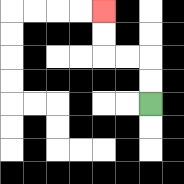{'start': '[6, 4]', 'end': '[4, 0]', 'path_directions': 'U,U,L,L,U,U', 'path_coordinates': '[[6, 4], [6, 3], [6, 2], [5, 2], [4, 2], [4, 1], [4, 0]]'}